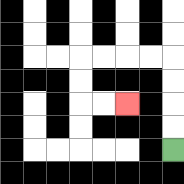{'start': '[7, 6]', 'end': '[5, 4]', 'path_directions': 'U,U,U,U,L,L,L,L,D,D,R,R', 'path_coordinates': '[[7, 6], [7, 5], [7, 4], [7, 3], [7, 2], [6, 2], [5, 2], [4, 2], [3, 2], [3, 3], [3, 4], [4, 4], [5, 4]]'}